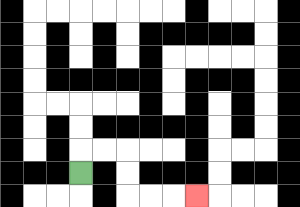{'start': '[3, 7]', 'end': '[8, 8]', 'path_directions': 'U,R,R,D,D,R,R,R', 'path_coordinates': '[[3, 7], [3, 6], [4, 6], [5, 6], [5, 7], [5, 8], [6, 8], [7, 8], [8, 8]]'}